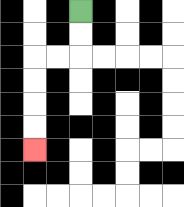{'start': '[3, 0]', 'end': '[1, 6]', 'path_directions': 'D,D,L,L,D,D,D,D', 'path_coordinates': '[[3, 0], [3, 1], [3, 2], [2, 2], [1, 2], [1, 3], [1, 4], [1, 5], [1, 6]]'}